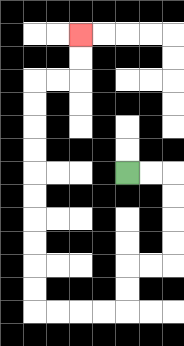{'start': '[5, 7]', 'end': '[3, 1]', 'path_directions': 'R,R,D,D,D,D,L,L,D,D,L,L,L,L,U,U,U,U,U,U,U,U,U,U,R,R,U,U', 'path_coordinates': '[[5, 7], [6, 7], [7, 7], [7, 8], [7, 9], [7, 10], [7, 11], [6, 11], [5, 11], [5, 12], [5, 13], [4, 13], [3, 13], [2, 13], [1, 13], [1, 12], [1, 11], [1, 10], [1, 9], [1, 8], [1, 7], [1, 6], [1, 5], [1, 4], [1, 3], [2, 3], [3, 3], [3, 2], [3, 1]]'}